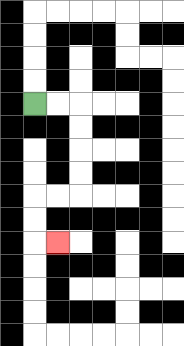{'start': '[1, 4]', 'end': '[2, 10]', 'path_directions': 'R,R,D,D,D,D,L,L,D,D,R', 'path_coordinates': '[[1, 4], [2, 4], [3, 4], [3, 5], [3, 6], [3, 7], [3, 8], [2, 8], [1, 8], [1, 9], [1, 10], [2, 10]]'}